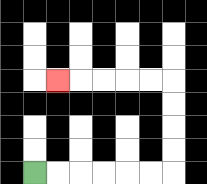{'start': '[1, 7]', 'end': '[2, 3]', 'path_directions': 'R,R,R,R,R,R,U,U,U,U,L,L,L,L,L', 'path_coordinates': '[[1, 7], [2, 7], [3, 7], [4, 7], [5, 7], [6, 7], [7, 7], [7, 6], [7, 5], [7, 4], [7, 3], [6, 3], [5, 3], [4, 3], [3, 3], [2, 3]]'}